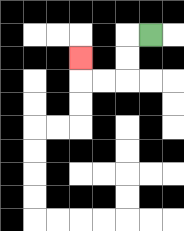{'start': '[6, 1]', 'end': '[3, 2]', 'path_directions': 'L,D,D,L,L,U', 'path_coordinates': '[[6, 1], [5, 1], [5, 2], [5, 3], [4, 3], [3, 3], [3, 2]]'}